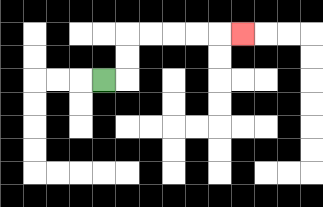{'start': '[4, 3]', 'end': '[10, 1]', 'path_directions': 'R,U,U,R,R,R,R,R', 'path_coordinates': '[[4, 3], [5, 3], [5, 2], [5, 1], [6, 1], [7, 1], [8, 1], [9, 1], [10, 1]]'}